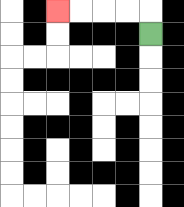{'start': '[6, 1]', 'end': '[2, 0]', 'path_directions': 'U,L,L,L,L', 'path_coordinates': '[[6, 1], [6, 0], [5, 0], [4, 0], [3, 0], [2, 0]]'}